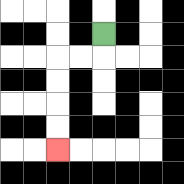{'start': '[4, 1]', 'end': '[2, 6]', 'path_directions': 'D,L,L,D,D,D,D', 'path_coordinates': '[[4, 1], [4, 2], [3, 2], [2, 2], [2, 3], [2, 4], [2, 5], [2, 6]]'}